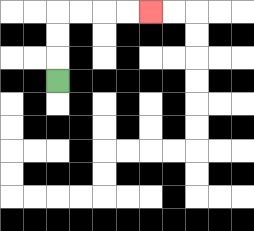{'start': '[2, 3]', 'end': '[6, 0]', 'path_directions': 'U,U,U,R,R,R,R', 'path_coordinates': '[[2, 3], [2, 2], [2, 1], [2, 0], [3, 0], [4, 0], [5, 0], [6, 0]]'}